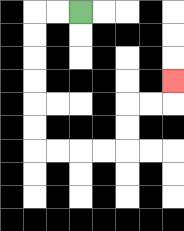{'start': '[3, 0]', 'end': '[7, 3]', 'path_directions': 'L,L,D,D,D,D,D,D,R,R,R,R,U,U,R,R,U', 'path_coordinates': '[[3, 0], [2, 0], [1, 0], [1, 1], [1, 2], [1, 3], [1, 4], [1, 5], [1, 6], [2, 6], [3, 6], [4, 6], [5, 6], [5, 5], [5, 4], [6, 4], [7, 4], [7, 3]]'}